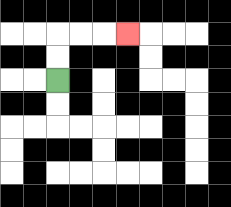{'start': '[2, 3]', 'end': '[5, 1]', 'path_directions': 'U,U,R,R,R', 'path_coordinates': '[[2, 3], [2, 2], [2, 1], [3, 1], [4, 1], [5, 1]]'}